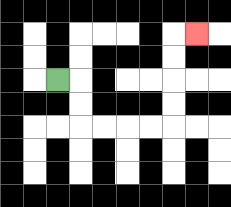{'start': '[2, 3]', 'end': '[8, 1]', 'path_directions': 'R,D,D,R,R,R,R,U,U,U,U,R', 'path_coordinates': '[[2, 3], [3, 3], [3, 4], [3, 5], [4, 5], [5, 5], [6, 5], [7, 5], [7, 4], [7, 3], [7, 2], [7, 1], [8, 1]]'}